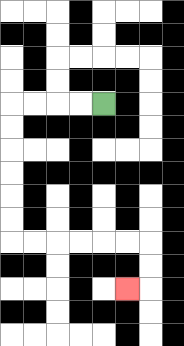{'start': '[4, 4]', 'end': '[5, 12]', 'path_directions': 'L,L,L,L,D,D,D,D,D,D,R,R,R,R,R,R,D,D,L', 'path_coordinates': '[[4, 4], [3, 4], [2, 4], [1, 4], [0, 4], [0, 5], [0, 6], [0, 7], [0, 8], [0, 9], [0, 10], [1, 10], [2, 10], [3, 10], [4, 10], [5, 10], [6, 10], [6, 11], [6, 12], [5, 12]]'}